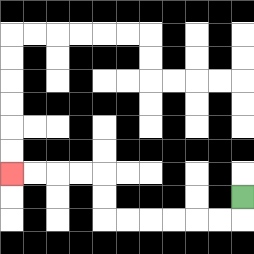{'start': '[10, 8]', 'end': '[0, 7]', 'path_directions': 'D,L,L,L,L,L,L,U,U,L,L,L,L', 'path_coordinates': '[[10, 8], [10, 9], [9, 9], [8, 9], [7, 9], [6, 9], [5, 9], [4, 9], [4, 8], [4, 7], [3, 7], [2, 7], [1, 7], [0, 7]]'}